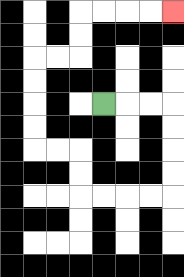{'start': '[4, 4]', 'end': '[7, 0]', 'path_directions': 'R,R,R,D,D,D,D,L,L,L,L,U,U,L,L,U,U,U,U,R,R,U,U,R,R,R,R', 'path_coordinates': '[[4, 4], [5, 4], [6, 4], [7, 4], [7, 5], [7, 6], [7, 7], [7, 8], [6, 8], [5, 8], [4, 8], [3, 8], [3, 7], [3, 6], [2, 6], [1, 6], [1, 5], [1, 4], [1, 3], [1, 2], [2, 2], [3, 2], [3, 1], [3, 0], [4, 0], [5, 0], [6, 0], [7, 0]]'}